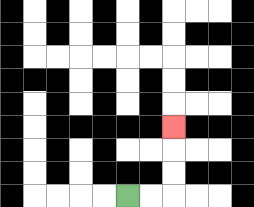{'start': '[5, 8]', 'end': '[7, 5]', 'path_directions': 'R,R,U,U,U', 'path_coordinates': '[[5, 8], [6, 8], [7, 8], [7, 7], [7, 6], [7, 5]]'}